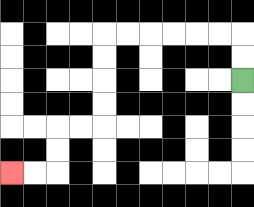{'start': '[10, 3]', 'end': '[0, 7]', 'path_directions': 'U,U,L,L,L,L,L,L,D,D,D,D,L,L,D,D,L,L', 'path_coordinates': '[[10, 3], [10, 2], [10, 1], [9, 1], [8, 1], [7, 1], [6, 1], [5, 1], [4, 1], [4, 2], [4, 3], [4, 4], [4, 5], [3, 5], [2, 5], [2, 6], [2, 7], [1, 7], [0, 7]]'}